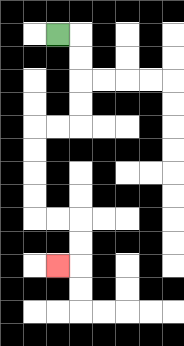{'start': '[2, 1]', 'end': '[2, 11]', 'path_directions': 'R,D,D,D,D,L,L,D,D,D,D,R,R,D,D,L', 'path_coordinates': '[[2, 1], [3, 1], [3, 2], [3, 3], [3, 4], [3, 5], [2, 5], [1, 5], [1, 6], [1, 7], [1, 8], [1, 9], [2, 9], [3, 9], [3, 10], [3, 11], [2, 11]]'}